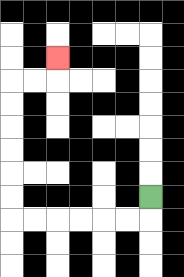{'start': '[6, 8]', 'end': '[2, 2]', 'path_directions': 'D,L,L,L,L,L,L,U,U,U,U,U,U,R,R,U', 'path_coordinates': '[[6, 8], [6, 9], [5, 9], [4, 9], [3, 9], [2, 9], [1, 9], [0, 9], [0, 8], [0, 7], [0, 6], [0, 5], [0, 4], [0, 3], [1, 3], [2, 3], [2, 2]]'}